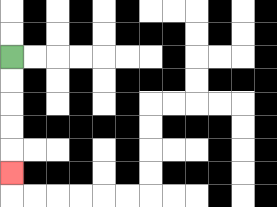{'start': '[0, 2]', 'end': '[0, 7]', 'path_directions': 'D,D,D,D,D', 'path_coordinates': '[[0, 2], [0, 3], [0, 4], [0, 5], [0, 6], [0, 7]]'}